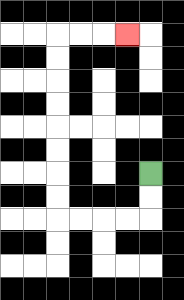{'start': '[6, 7]', 'end': '[5, 1]', 'path_directions': 'D,D,L,L,L,L,U,U,U,U,U,U,U,U,R,R,R', 'path_coordinates': '[[6, 7], [6, 8], [6, 9], [5, 9], [4, 9], [3, 9], [2, 9], [2, 8], [2, 7], [2, 6], [2, 5], [2, 4], [2, 3], [2, 2], [2, 1], [3, 1], [4, 1], [5, 1]]'}